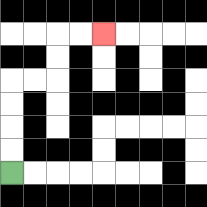{'start': '[0, 7]', 'end': '[4, 1]', 'path_directions': 'U,U,U,U,R,R,U,U,R,R', 'path_coordinates': '[[0, 7], [0, 6], [0, 5], [0, 4], [0, 3], [1, 3], [2, 3], [2, 2], [2, 1], [3, 1], [4, 1]]'}